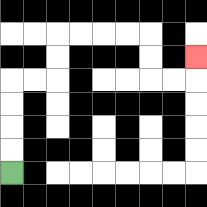{'start': '[0, 7]', 'end': '[8, 2]', 'path_directions': 'U,U,U,U,R,R,U,U,R,R,R,R,D,D,R,R,U', 'path_coordinates': '[[0, 7], [0, 6], [0, 5], [0, 4], [0, 3], [1, 3], [2, 3], [2, 2], [2, 1], [3, 1], [4, 1], [5, 1], [6, 1], [6, 2], [6, 3], [7, 3], [8, 3], [8, 2]]'}